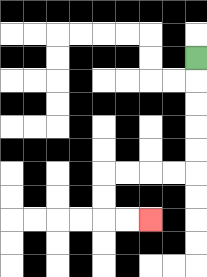{'start': '[8, 2]', 'end': '[6, 9]', 'path_directions': 'D,D,D,D,D,L,L,L,L,D,D,R,R', 'path_coordinates': '[[8, 2], [8, 3], [8, 4], [8, 5], [8, 6], [8, 7], [7, 7], [6, 7], [5, 7], [4, 7], [4, 8], [4, 9], [5, 9], [6, 9]]'}